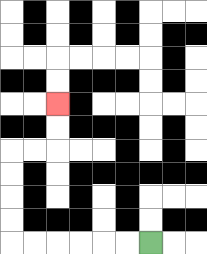{'start': '[6, 10]', 'end': '[2, 4]', 'path_directions': 'L,L,L,L,L,L,U,U,U,U,R,R,U,U', 'path_coordinates': '[[6, 10], [5, 10], [4, 10], [3, 10], [2, 10], [1, 10], [0, 10], [0, 9], [0, 8], [0, 7], [0, 6], [1, 6], [2, 6], [2, 5], [2, 4]]'}